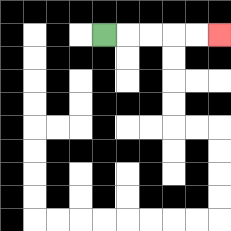{'start': '[4, 1]', 'end': '[9, 1]', 'path_directions': 'R,R,R,R,R', 'path_coordinates': '[[4, 1], [5, 1], [6, 1], [7, 1], [8, 1], [9, 1]]'}